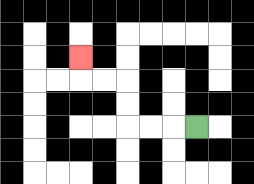{'start': '[8, 5]', 'end': '[3, 2]', 'path_directions': 'L,L,L,U,U,L,L,U', 'path_coordinates': '[[8, 5], [7, 5], [6, 5], [5, 5], [5, 4], [5, 3], [4, 3], [3, 3], [3, 2]]'}